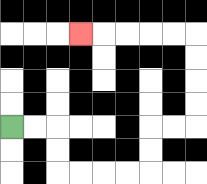{'start': '[0, 5]', 'end': '[3, 1]', 'path_directions': 'R,R,D,D,R,R,R,R,U,U,R,R,U,U,U,U,L,L,L,L,L', 'path_coordinates': '[[0, 5], [1, 5], [2, 5], [2, 6], [2, 7], [3, 7], [4, 7], [5, 7], [6, 7], [6, 6], [6, 5], [7, 5], [8, 5], [8, 4], [8, 3], [8, 2], [8, 1], [7, 1], [6, 1], [5, 1], [4, 1], [3, 1]]'}